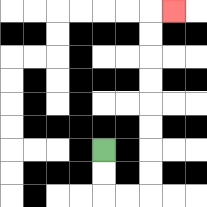{'start': '[4, 6]', 'end': '[7, 0]', 'path_directions': 'D,D,R,R,U,U,U,U,U,U,U,U,R', 'path_coordinates': '[[4, 6], [4, 7], [4, 8], [5, 8], [6, 8], [6, 7], [6, 6], [6, 5], [6, 4], [6, 3], [6, 2], [6, 1], [6, 0], [7, 0]]'}